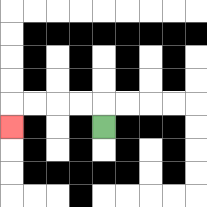{'start': '[4, 5]', 'end': '[0, 5]', 'path_directions': 'U,L,L,L,L,D', 'path_coordinates': '[[4, 5], [4, 4], [3, 4], [2, 4], [1, 4], [0, 4], [0, 5]]'}